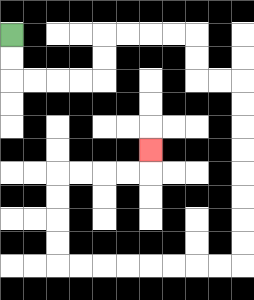{'start': '[0, 1]', 'end': '[6, 6]', 'path_directions': 'D,D,R,R,R,R,U,U,R,R,R,R,D,D,R,R,D,D,D,D,D,D,D,D,L,L,L,L,L,L,L,L,U,U,U,U,R,R,R,R,U', 'path_coordinates': '[[0, 1], [0, 2], [0, 3], [1, 3], [2, 3], [3, 3], [4, 3], [4, 2], [4, 1], [5, 1], [6, 1], [7, 1], [8, 1], [8, 2], [8, 3], [9, 3], [10, 3], [10, 4], [10, 5], [10, 6], [10, 7], [10, 8], [10, 9], [10, 10], [10, 11], [9, 11], [8, 11], [7, 11], [6, 11], [5, 11], [4, 11], [3, 11], [2, 11], [2, 10], [2, 9], [2, 8], [2, 7], [3, 7], [4, 7], [5, 7], [6, 7], [6, 6]]'}